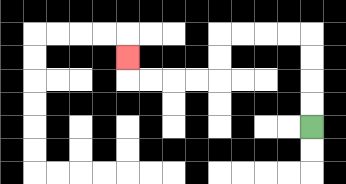{'start': '[13, 5]', 'end': '[5, 2]', 'path_directions': 'U,U,U,U,L,L,L,L,D,D,L,L,L,L,U', 'path_coordinates': '[[13, 5], [13, 4], [13, 3], [13, 2], [13, 1], [12, 1], [11, 1], [10, 1], [9, 1], [9, 2], [9, 3], [8, 3], [7, 3], [6, 3], [5, 3], [5, 2]]'}